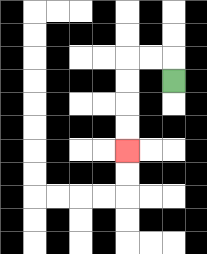{'start': '[7, 3]', 'end': '[5, 6]', 'path_directions': 'U,L,L,D,D,D,D', 'path_coordinates': '[[7, 3], [7, 2], [6, 2], [5, 2], [5, 3], [5, 4], [5, 5], [5, 6]]'}